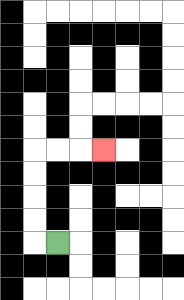{'start': '[2, 10]', 'end': '[4, 6]', 'path_directions': 'L,U,U,U,U,R,R,R', 'path_coordinates': '[[2, 10], [1, 10], [1, 9], [1, 8], [1, 7], [1, 6], [2, 6], [3, 6], [4, 6]]'}